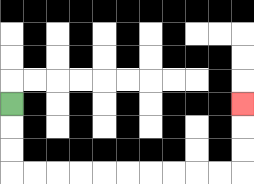{'start': '[0, 4]', 'end': '[10, 4]', 'path_directions': 'D,D,D,R,R,R,R,R,R,R,R,R,R,U,U,U', 'path_coordinates': '[[0, 4], [0, 5], [0, 6], [0, 7], [1, 7], [2, 7], [3, 7], [4, 7], [5, 7], [6, 7], [7, 7], [8, 7], [9, 7], [10, 7], [10, 6], [10, 5], [10, 4]]'}